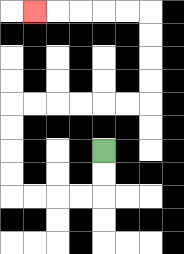{'start': '[4, 6]', 'end': '[1, 0]', 'path_directions': 'D,D,L,L,L,L,U,U,U,U,R,R,R,R,R,R,U,U,U,U,L,L,L,L,L', 'path_coordinates': '[[4, 6], [4, 7], [4, 8], [3, 8], [2, 8], [1, 8], [0, 8], [0, 7], [0, 6], [0, 5], [0, 4], [1, 4], [2, 4], [3, 4], [4, 4], [5, 4], [6, 4], [6, 3], [6, 2], [6, 1], [6, 0], [5, 0], [4, 0], [3, 0], [2, 0], [1, 0]]'}